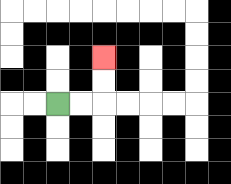{'start': '[2, 4]', 'end': '[4, 2]', 'path_directions': 'R,R,U,U', 'path_coordinates': '[[2, 4], [3, 4], [4, 4], [4, 3], [4, 2]]'}